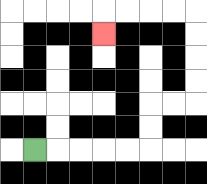{'start': '[1, 6]', 'end': '[4, 1]', 'path_directions': 'R,R,R,R,R,U,U,R,R,U,U,U,U,L,L,L,L,D', 'path_coordinates': '[[1, 6], [2, 6], [3, 6], [4, 6], [5, 6], [6, 6], [6, 5], [6, 4], [7, 4], [8, 4], [8, 3], [8, 2], [8, 1], [8, 0], [7, 0], [6, 0], [5, 0], [4, 0], [4, 1]]'}